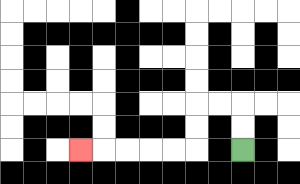{'start': '[10, 6]', 'end': '[3, 6]', 'path_directions': 'U,U,L,L,D,D,L,L,L,L,L', 'path_coordinates': '[[10, 6], [10, 5], [10, 4], [9, 4], [8, 4], [8, 5], [8, 6], [7, 6], [6, 6], [5, 6], [4, 6], [3, 6]]'}